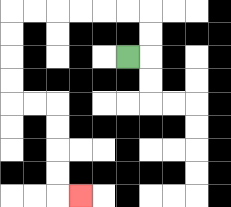{'start': '[5, 2]', 'end': '[3, 8]', 'path_directions': 'R,U,U,L,L,L,L,L,L,D,D,D,D,R,R,D,D,D,D,R', 'path_coordinates': '[[5, 2], [6, 2], [6, 1], [6, 0], [5, 0], [4, 0], [3, 0], [2, 0], [1, 0], [0, 0], [0, 1], [0, 2], [0, 3], [0, 4], [1, 4], [2, 4], [2, 5], [2, 6], [2, 7], [2, 8], [3, 8]]'}